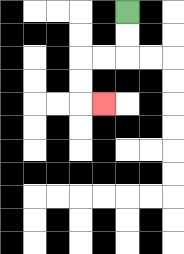{'start': '[5, 0]', 'end': '[4, 4]', 'path_directions': 'D,D,L,L,D,D,R', 'path_coordinates': '[[5, 0], [5, 1], [5, 2], [4, 2], [3, 2], [3, 3], [3, 4], [4, 4]]'}